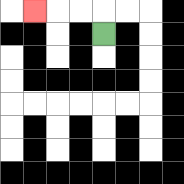{'start': '[4, 1]', 'end': '[1, 0]', 'path_directions': 'U,L,L,L', 'path_coordinates': '[[4, 1], [4, 0], [3, 0], [2, 0], [1, 0]]'}